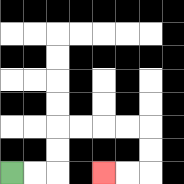{'start': '[0, 7]', 'end': '[4, 7]', 'path_directions': 'R,R,U,U,R,R,R,R,D,D,L,L', 'path_coordinates': '[[0, 7], [1, 7], [2, 7], [2, 6], [2, 5], [3, 5], [4, 5], [5, 5], [6, 5], [6, 6], [6, 7], [5, 7], [4, 7]]'}